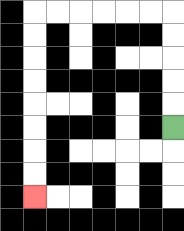{'start': '[7, 5]', 'end': '[1, 8]', 'path_directions': 'U,U,U,U,U,L,L,L,L,L,L,D,D,D,D,D,D,D,D', 'path_coordinates': '[[7, 5], [7, 4], [7, 3], [7, 2], [7, 1], [7, 0], [6, 0], [5, 0], [4, 0], [3, 0], [2, 0], [1, 0], [1, 1], [1, 2], [1, 3], [1, 4], [1, 5], [1, 6], [1, 7], [1, 8]]'}